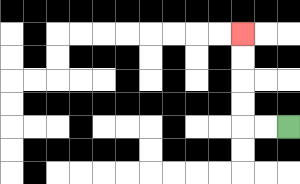{'start': '[12, 5]', 'end': '[10, 1]', 'path_directions': 'L,L,U,U,U,U', 'path_coordinates': '[[12, 5], [11, 5], [10, 5], [10, 4], [10, 3], [10, 2], [10, 1]]'}